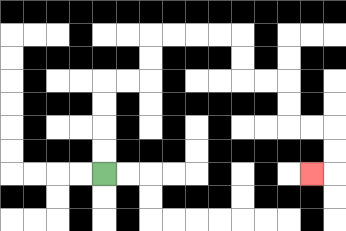{'start': '[4, 7]', 'end': '[13, 7]', 'path_directions': 'U,U,U,U,R,R,U,U,R,R,R,R,D,D,R,R,D,D,R,R,D,D,L', 'path_coordinates': '[[4, 7], [4, 6], [4, 5], [4, 4], [4, 3], [5, 3], [6, 3], [6, 2], [6, 1], [7, 1], [8, 1], [9, 1], [10, 1], [10, 2], [10, 3], [11, 3], [12, 3], [12, 4], [12, 5], [13, 5], [14, 5], [14, 6], [14, 7], [13, 7]]'}